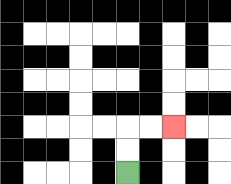{'start': '[5, 7]', 'end': '[7, 5]', 'path_directions': 'U,U,R,R', 'path_coordinates': '[[5, 7], [5, 6], [5, 5], [6, 5], [7, 5]]'}